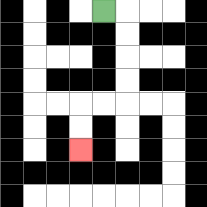{'start': '[4, 0]', 'end': '[3, 6]', 'path_directions': 'R,D,D,D,D,L,L,D,D', 'path_coordinates': '[[4, 0], [5, 0], [5, 1], [5, 2], [5, 3], [5, 4], [4, 4], [3, 4], [3, 5], [3, 6]]'}